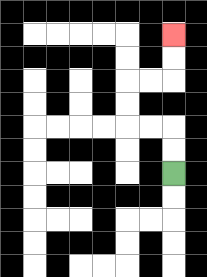{'start': '[7, 7]', 'end': '[7, 1]', 'path_directions': 'U,U,L,L,U,U,R,R,U,U', 'path_coordinates': '[[7, 7], [7, 6], [7, 5], [6, 5], [5, 5], [5, 4], [5, 3], [6, 3], [7, 3], [7, 2], [7, 1]]'}